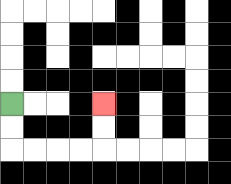{'start': '[0, 4]', 'end': '[4, 4]', 'path_directions': 'D,D,R,R,R,R,U,U', 'path_coordinates': '[[0, 4], [0, 5], [0, 6], [1, 6], [2, 6], [3, 6], [4, 6], [4, 5], [4, 4]]'}